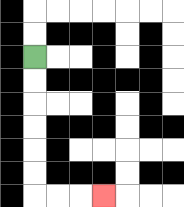{'start': '[1, 2]', 'end': '[4, 8]', 'path_directions': 'D,D,D,D,D,D,R,R,R', 'path_coordinates': '[[1, 2], [1, 3], [1, 4], [1, 5], [1, 6], [1, 7], [1, 8], [2, 8], [3, 8], [4, 8]]'}